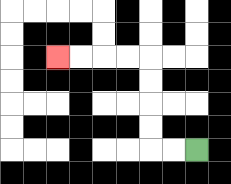{'start': '[8, 6]', 'end': '[2, 2]', 'path_directions': 'L,L,U,U,U,U,L,L,L,L', 'path_coordinates': '[[8, 6], [7, 6], [6, 6], [6, 5], [6, 4], [6, 3], [6, 2], [5, 2], [4, 2], [3, 2], [2, 2]]'}